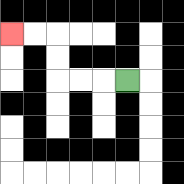{'start': '[5, 3]', 'end': '[0, 1]', 'path_directions': 'L,L,L,U,U,L,L', 'path_coordinates': '[[5, 3], [4, 3], [3, 3], [2, 3], [2, 2], [2, 1], [1, 1], [0, 1]]'}